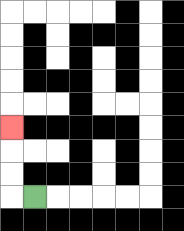{'start': '[1, 8]', 'end': '[0, 5]', 'path_directions': 'L,U,U,U', 'path_coordinates': '[[1, 8], [0, 8], [0, 7], [0, 6], [0, 5]]'}